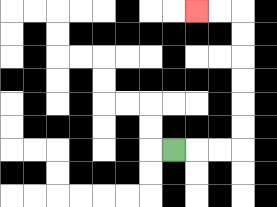{'start': '[7, 6]', 'end': '[8, 0]', 'path_directions': 'R,R,R,U,U,U,U,U,U,L,L', 'path_coordinates': '[[7, 6], [8, 6], [9, 6], [10, 6], [10, 5], [10, 4], [10, 3], [10, 2], [10, 1], [10, 0], [9, 0], [8, 0]]'}